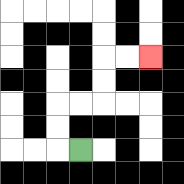{'start': '[3, 6]', 'end': '[6, 2]', 'path_directions': 'L,U,U,R,R,U,U,R,R', 'path_coordinates': '[[3, 6], [2, 6], [2, 5], [2, 4], [3, 4], [4, 4], [4, 3], [4, 2], [5, 2], [6, 2]]'}